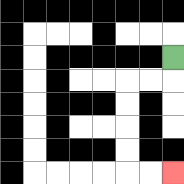{'start': '[7, 2]', 'end': '[7, 7]', 'path_directions': 'D,L,L,D,D,D,D,R,R', 'path_coordinates': '[[7, 2], [7, 3], [6, 3], [5, 3], [5, 4], [5, 5], [5, 6], [5, 7], [6, 7], [7, 7]]'}